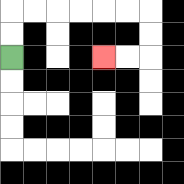{'start': '[0, 2]', 'end': '[4, 2]', 'path_directions': 'U,U,R,R,R,R,R,R,D,D,L,L', 'path_coordinates': '[[0, 2], [0, 1], [0, 0], [1, 0], [2, 0], [3, 0], [4, 0], [5, 0], [6, 0], [6, 1], [6, 2], [5, 2], [4, 2]]'}